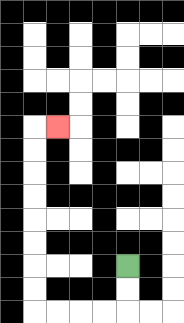{'start': '[5, 11]', 'end': '[2, 5]', 'path_directions': 'D,D,L,L,L,L,U,U,U,U,U,U,U,U,R', 'path_coordinates': '[[5, 11], [5, 12], [5, 13], [4, 13], [3, 13], [2, 13], [1, 13], [1, 12], [1, 11], [1, 10], [1, 9], [1, 8], [1, 7], [1, 6], [1, 5], [2, 5]]'}